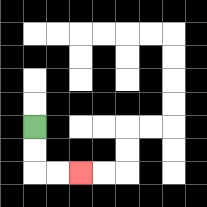{'start': '[1, 5]', 'end': '[3, 7]', 'path_directions': 'D,D,R,R', 'path_coordinates': '[[1, 5], [1, 6], [1, 7], [2, 7], [3, 7]]'}